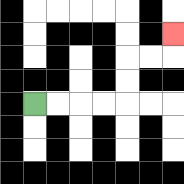{'start': '[1, 4]', 'end': '[7, 1]', 'path_directions': 'R,R,R,R,U,U,R,R,U', 'path_coordinates': '[[1, 4], [2, 4], [3, 4], [4, 4], [5, 4], [5, 3], [5, 2], [6, 2], [7, 2], [7, 1]]'}